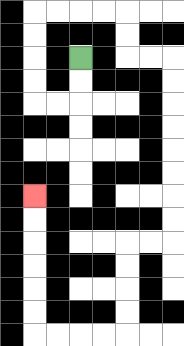{'start': '[3, 2]', 'end': '[1, 8]', 'path_directions': 'D,D,L,L,U,U,U,U,R,R,R,R,D,D,R,R,D,D,D,D,D,D,D,D,L,L,D,D,D,D,L,L,L,L,U,U,U,U,U,U', 'path_coordinates': '[[3, 2], [3, 3], [3, 4], [2, 4], [1, 4], [1, 3], [1, 2], [1, 1], [1, 0], [2, 0], [3, 0], [4, 0], [5, 0], [5, 1], [5, 2], [6, 2], [7, 2], [7, 3], [7, 4], [7, 5], [7, 6], [7, 7], [7, 8], [7, 9], [7, 10], [6, 10], [5, 10], [5, 11], [5, 12], [5, 13], [5, 14], [4, 14], [3, 14], [2, 14], [1, 14], [1, 13], [1, 12], [1, 11], [1, 10], [1, 9], [1, 8]]'}